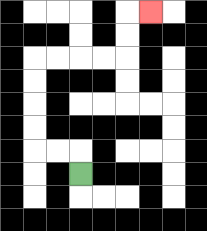{'start': '[3, 7]', 'end': '[6, 0]', 'path_directions': 'U,L,L,U,U,U,U,R,R,R,R,U,U,R', 'path_coordinates': '[[3, 7], [3, 6], [2, 6], [1, 6], [1, 5], [1, 4], [1, 3], [1, 2], [2, 2], [3, 2], [4, 2], [5, 2], [5, 1], [5, 0], [6, 0]]'}